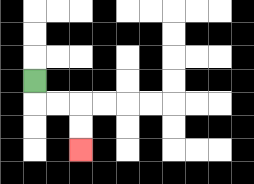{'start': '[1, 3]', 'end': '[3, 6]', 'path_directions': 'D,R,R,D,D', 'path_coordinates': '[[1, 3], [1, 4], [2, 4], [3, 4], [3, 5], [3, 6]]'}